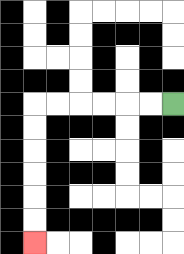{'start': '[7, 4]', 'end': '[1, 10]', 'path_directions': 'L,L,L,L,L,L,D,D,D,D,D,D', 'path_coordinates': '[[7, 4], [6, 4], [5, 4], [4, 4], [3, 4], [2, 4], [1, 4], [1, 5], [1, 6], [1, 7], [1, 8], [1, 9], [1, 10]]'}